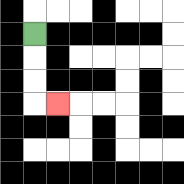{'start': '[1, 1]', 'end': '[2, 4]', 'path_directions': 'D,D,D,R', 'path_coordinates': '[[1, 1], [1, 2], [1, 3], [1, 4], [2, 4]]'}